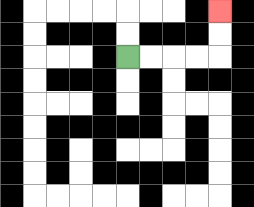{'start': '[5, 2]', 'end': '[9, 0]', 'path_directions': 'R,R,R,R,U,U', 'path_coordinates': '[[5, 2], [6, 2], [7, 2], [8, 2], [9, 2], [9, 1], [9, 0]]'}